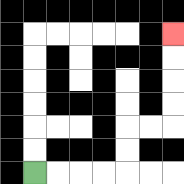{'start': '[1, 7]', 'end': '[7, 1]', 'path_directions': 'R,R,R,R,U,U,R,R,U,U,U,U', 'path_coordinates': '[[1, 7], [2, 7], [3, 7], [4, 7], [5, 7], [5, 6], [5, 5], [6, 5], [7, 5], [7, 4], [7, 3], [7, 2], [7, 1]]'}